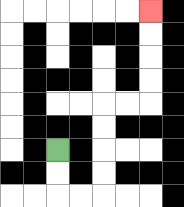{'start': '[2, 6]', 'end': '[6, 0]', 'path_directions': 'D,D,R,R,U,U,U,U,R,R,U,U,U,U', 'path_coordinates': '[[2, 6], [2, 7], [2, 8], [3, 8], [4, 8], [4, 7], [4, 6], [4, 5], [4, 4], [5, 4], [6, 4], [6, 3], [6, 2], [6, 1], [6, 0]]'}